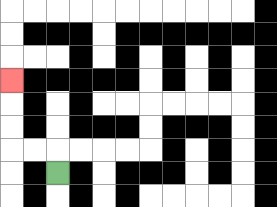{'start': '[2, 7]', 'end': '[0, 3]', 'path_directions': 'U,L,L,U,U,U', 'path_coordinates': '[[2, 7], [2, 6], [1, 6], [0, 6], [0, 5], [0, 4], [0, 3]]'}